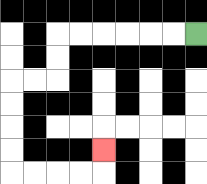{'start': '[8, 1]', 'end': '[4, 6]', 'path_directions': 'L,L,L,L,L,L,D,D,L,L,D,D,D,D,R,R,R,R,U', 'path_coordinates': '[[8, 1], [7, 1], [6, 1], [5, 1], [4, 1], [3, 1], [2, 1], [2, 2], [2, 3], [1, 3], [0, 3], [0, 4], [0, 5], [0, 6], [0, 7], [1, 7], [2, 7], [3, 7], [4, 7], [4, 6]]'}